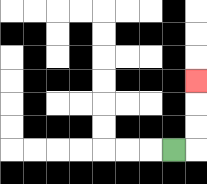{'start': '[7, 6]', 'end': '[8, 3]', 'path_directions': 'R,U,U,U', 'path_coordinates': '[[7, 6], [8, 6], [8, 5], [8, 4], [8, 3]]'}